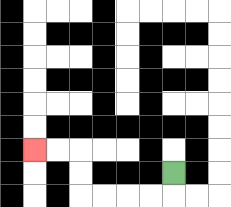{'start': '[7, 7]', 'end': '[1, 6]', 'path_directions': 'D,L,L,L,L,U,U,L,L', 'path_coordinates': '[[7, 7], [7, 8], [6, 8], [5, 8], [4, 8], [3, 8], [3, 7], [3, 6], [2, 6], [1, 6]]'}